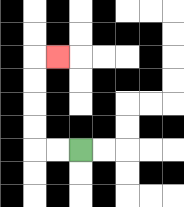{'start': '[3, 6]', 'end': '[2, 2]', 'path_directions': 'L,L,U,U,U,U,R', 'path_coordinates': '[[3, 6], [2, 6], [1, 6], [1, 5], [1, 4], [1, 3], [1, 2], [2, 2]]'}